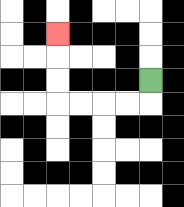{'start': '[6, 3]', 'end': '[2, 1]', 'path_directions': 'D,L,L,L,L,U,U,U', 'path_coordinates': '[[6, 3], [6, 4], [5, 4], [4, 4], [3, 4], [2, 4], [2, 3], [2, 2], [2, 1]]'}